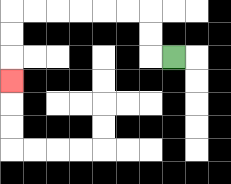{'start': '[7, 2]', 'end': '[0, 3]', 'path_directions': 'L,U,U,L,L,L,L,L,L,D,D,D', 'path_coordinates': '[[7, 2], [6, 2], [6, 1], [6, 0], [5, 0], [4, 0], [3, 0], [2, 0], [1, 0], [0, 0], [0, 1], [0, 2], [0, 3]]'}